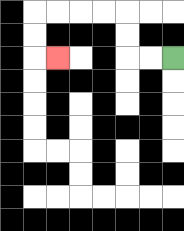{'start': '[7, 2]', 'end': '[2, 2]', 'path_directions': 'L,L,U,U,L,L,L,L,D,D,R', 'path_coordinates': '[[7, 2], [6, 2], [5, 2], [5, 1], [5, 0], [4, 0], [3, 0], [2, 0], [1, 0], [1, 1], [1, 2], [2, 2]]'}